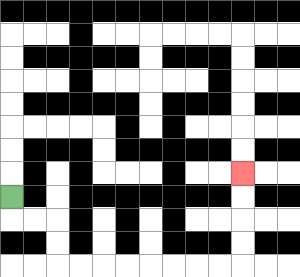{'start': '[0, 8]', 'end': '[10, 7]', 'path_directions': 'D,R,R,D,D,R,R,R,R,R,R,R,R,U,U,U,U', 'path_coordinates': '[[0, 8], [0, 9], [1, 9], [2, 9], [2, 10], [2, 11], [3, 11], [4, 11], [5, 11], [6, 11], [7, 11], [8, 11], [9, 11], [10, 11], [10, 10], [10, 9], [10, 8], [10, 7]]'}